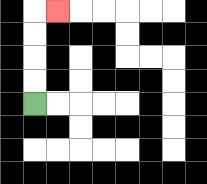{'start': '[1, 4]', 'end': '[2, 0]', 'path_directions': 'U,U,U,U,R', 'path_coordinates': '[[1, 4], [1, 3], [1, 2], [1, 1], [1, 0], [2, 0]]'}